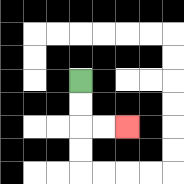{'start': '[3, 3]', 'end': '[5, 5]', 'path_directions': 'D,D,R,R', 'path_coordinates': '[[3, 3], [3, 4], [3, 5], [4, 5], [5, 5]]'}